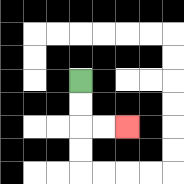{'start': '[3, 3]', 'end': '[5, 5]', 'path_directions': 'D,D,R,R', 'path_coordinates': '[[3, 3], [3, 4], [3, 5], [4, 5], [5, 5]]'}